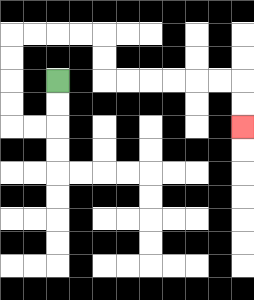{'start': '[2, 3]', 'end': '[10, 5]', 'path_directions': 'D,D,L,L,U,U,U,U,R,R,R,R,D,D,R,R,R,R,R,R,D,D', 'path_coordinates': '[[2, 3], [2, 4], [2, 5], [1, 5], [0, 5], [0, 4], [0, 3], [0, 2], [0, 1], [1, 1], [2, 1], [3, 1], [4, 1], [4, 2], [4, 3], [5, 3], [6, 3], [7, 3], [8, 3], [9, 3], [10, 3], [10, 4], [10, 5]]'}